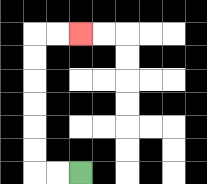{'start': '[3, 7]', 'end': '[3, 1]', 'path_directions': 'L,L,U,U,U,U,U,U,R,R', 'path_coordinates': '[[3, 7], [2, 7], [1, 7], [1, 6], [1, 5], [1, 4], [1, 3], [1, 2], [1, 1], [2, 1], [3, 1]]'}